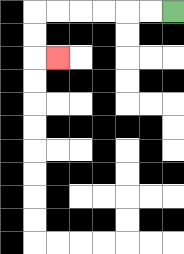{'start': '[7, 0]', 'end': '[2, 2]', 'path_directions': 'L,L,L,L,L,L,D,D,R', 'path_coordinates': '[[7, 0], [6, 0], [5, 0], [4, 0], [3, 0], [2, 0], [1, 0], [1, 1], [1, 2], [2, 2]]'}